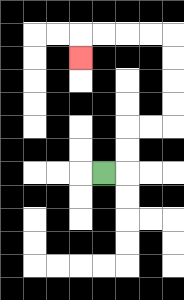{'start': '[4, 7]', 'end': '[3, 2]', 'path_directions': 'R,U,U,R,R,U,U,U,U,L,L,L,L,D', 'path_coordinates': '[[4, 7], [5, 7], [5, 6], [5, 5], [6, 5], [7, 5], [7, 4], [7, 3], [7, 2], [7, 1], [6, 1], [5, 1], [4, 1], [3, 1], [3, 2]]'}